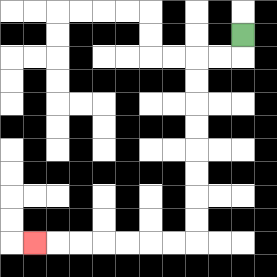{'start': '[10, 1]', 'end': '[1, 10]', 'path_directions': 'D,L,L,D,D,D,D,D,D,D,D,L,L,L,L,L,L,L', 'path_coordinates': '[[10, 1], [10, 2], [9, 2], [8, 2], [8, 3], [8, 4], [8, 5], [8, 6], [8, 7], [8, 8], [8, 9], [8, 10], [7, 10], [6, 10], [5, 10], [4, 10], [3, 10], [2, 10], [1, 10]]'}